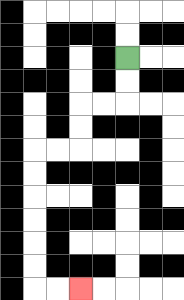{'start': '[5, 2]', 'end': '[3, 12]', 'path_directions': 'D,D,L,L,D,D,L,L,D,D,D,D,D,D,R,R', 'path_coordinates': '[[5, 2], [5, 3], [5, 4], [4, 4], [3, 4], [3, 5], [3, 6], [2, 6], [1, 6], [1, 7], [1, 8], [1, 9], [1, 10], [1, 11], [1, 12], [2, 12], [3, 12]]'}